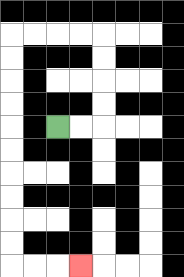{'start': '[2, 5]', 'end': '[3, 11]', 'path_directions': 'R,R,U,U,U,U,L,L,L,L,D,D,D,D,D,D,D,D,D,D,R,R,R', 'path_coordinates': '[[2, 5], [3, 5], [4, 5], [4, 4], [4, 3], [4, 2], [4, 1], [3, 1], [2, 1], [1, 1], [0, 1], [0, 2], [0, 3], [0, 4], [0, 5], [0, 6], [0, 7], [0, 8], [0, 9], [0, 10], [0, 11], [1, 11], [2, 11], [3, 11]]'}